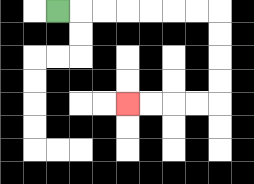{'start': '[2, 0]', 'end': '[5, 4]', 'path_directions': 'R,R,R,R,R,R,R,D,D,D,D,L,L,L,L', 'path_coordinates': '[[2, 0], [3, 0], [4, 0], [5, 0], [6, 0], [7, 0], [8, 0], [9, 0], [9, 1], [9, 2], [9, 3], [9, 4], [8, 4], [7, 4], [6, 4], [5, 4]]'}